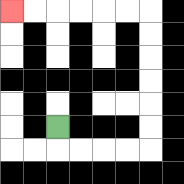{'start': '[2, 5]', 'end': '[0, 0]', 'path_directions': 'D,R,R,R,R,U,U,U,U,U,U,L,L,L,L,L,L', 'path_coordinates': '[[2, 5], [2, 6], [3, 6], [4, 6], [5, 6], [6, 6], [6, 5], [6, 4], [6, 3], [6, 2], [6, 1], [6, 0], [5, 0], [4, 0], [3, 0], [2, 0], [1, 0], [0, 0]]'}